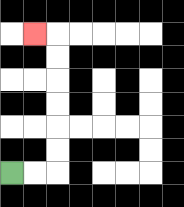{'start': '[0, 7]', 'end': '[1, 1]', 'path_directions': 'R,R,U,U,U,U,U,U,L', 'path_coordinates': '[[0, 7], [1, 7], [2, 7], [2, 6], [2, 5], [2, 4], [2, 3], [2, 2], [2, 1], [1, 1]]'}